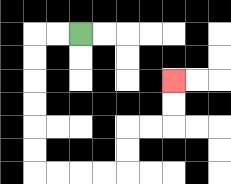{'start': '[3, 1]', 'end': '[7, 3]', 'path_directions': 'L,L,D,D,D,D,D,D,R,R,R,R,U,U,R,R,U,U', 'path_coordinates': '[[3, 1], [2, 1], [1, 1], [1, 2], [1, 3], [1, 4], [1, 5], [1, 6], [1, 7], [2, 7], [3, 7], [4, 7], [5, 7], [5, 6], [5, 5], [6, 5], [7, 5], [7, 4], [7, 3]]'}